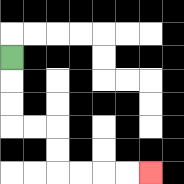{'start': '[0, 2]', 'end': '[6, 7]', 'path_directions': 'D,D,D,R,R,D,D,R,R,R,R', 'path_coordinates': '[[0, 2], [0, 3], [0, 4], [0, 5], [1, 5], [2, 5], [2, 6], [2, 7], [3, 7], [4, 7], [5, 7], [6, 7]]'}